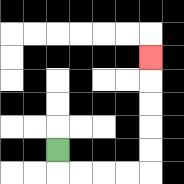{'start': '[2, 6]', 'end': '[6, 2]', 'path_directions': 'D,R,R,R,R,U,U,U,U,U', 'path_coordinates': '[[2, 6], [2, 7], [3, 7], [4, 7], [5, 7], [6, 7], [6, 6], [6, 5], [6, 4], [6, 3], [6, 2]]'}